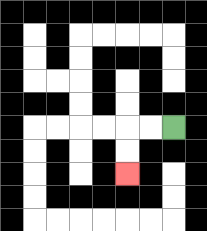{'start': '[7, 5]', 'end': '[5, 7]', 'path_directions': 'L,L,D,D', 'path_coordinates': '[[7, 5], [6, 5], [5, 5], [5, 6], [5, 7]]'}